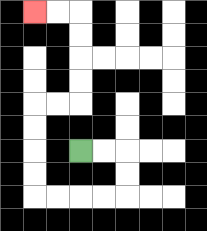{'start': '[3, 6]', 'end': '[1, 0]', 'path_directions': 'R,R,D,D,L,L,L,L,U,U,U,U,R,R,U,U,U,U,L,L', 'path_coordinates': '[[3, 6], [4, 6], [5, 6], [5, 7], [5, 8], [4, 8], [3, 8], [2, 8], [1, 8], [1, 7], [1, 6], [1, 5], [1, 4], [2, 4], [3, 4], [3, 3], [3, 2], [3, 1], [3, 0], [2, 0], [1, 0]]'}